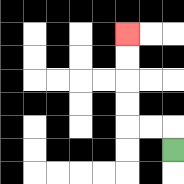{'start': '[7, 6]', 'end': '[5, 1]', 'path_directions': 'U,L,L,U,U,U,U', 'path_coordinates': '[[7, 6], [7, 5], [6, 5], [5, 5], [5, 4], [5, 3], [5, 2], [5, 1]]'}